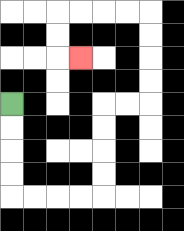{'start': '[0, 4]', 'end': '[3, 2]', 'path_directions': 'D,D,D,D,R,R,R,R,U,U,U,U,R,R,U,U,U,U,L,L,L,L,D,D,R', 'path_coordinates': '[[0, 4], [0, 5], [0, 6], [0, 7], [0, 8], [1, 8], [2, 8], [3, 8], [4, 8], [4, 7], [4, 6], [4, 5], [4, 4], [5, 4], [6, 4], [6, 3], [6, 2], [6, 1], [6, 0], [5, 0], [4, 0], [3, 0], [2, 0], [2, 1], [2, 2], [3, 2]]'}